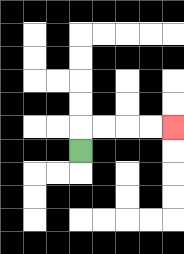{'start': '[3, 6]', 'end': '[7, 5]', 'path_directions': 'U,R,R,R,R', 'path_coordinates': '[[3, 6], [3, 5], [4, 5], [5, 5], [6, 5], [7, 5]]'}